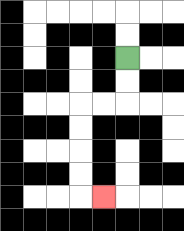{'start': '[5, 2]', 'end': '[4, 8]', 'path_directions': 'D,D,L,L,D,D,D,D,R', 'path_coordinates': '[[5, 2], [5, 3], [5, 4], [4, 4], [3, 4], [3, 5], [3, 6], [3, 7], [3, 8], [4, 8]]'}